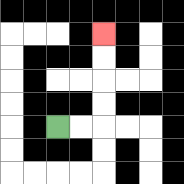{'start': '[2, 5]', 'end': '[4, 1]', 'path_directions': 'R,R,U,U,U,U', 'path_coordinates': '[[2, 5], [3, 5], [4, 5], [4, 4], [4, 3], [4, 2], [4, 1]]'}